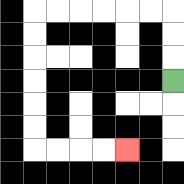{'start': '[7, 3]', 'end': '[5, 6]', 'path_directions': 'U,U,U,L,L,L,L,L,L,D,D,D,D,D,D,R,R,R,R', 'path_coordinates': '[[7, 3], [7, 2], [7, 1], [7, 0], [6, 0], [5, 0], [4, 0], [3, 0], [2, 0], [1, 0], [1, 1], [1, 2], [1, 3], [1, 4], [1, 5], [1, 6], [2, 6], [3, 6], [4, 6], [5, 6]]'}